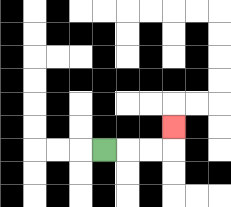{'start': '[4, 6]', 'end': '[7, 5]', 'path_directions': 'R,R,R,U', 'path_coordinates': '[[4, 6], [5, 6], [6, 6], [7, 6], [7, 5]]'}